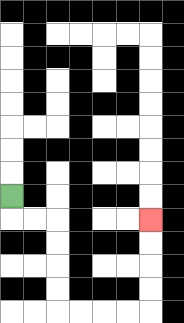{'start': '[0, 8]', 'end': '[6, 9]', 'path_directions': 'D,R,R,D,D,D,D,R,R,R,R,U,U,U,U', 'path_coordinates': '[[0, 8], [0, 9], [1, 9], [2, 9], [2, 10], [2, 11], [2, 12], [2, 13], [3, 13], [4, 13], [5, 13], [6, 13], [6, 12], [6, 11], [6, 10], [6, 9]]'}